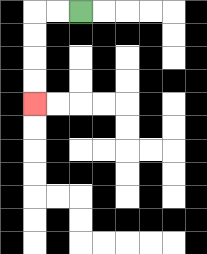{'start': '[3, 0]', 'end': '[1, 4]', 'path_directions': 'L,L,D,D,D,D', 'path_coordinates': '[[3, 0], [2, 0], [1, 0], [1, 1], [1, 2], [1, 3], [1, 4]]'}